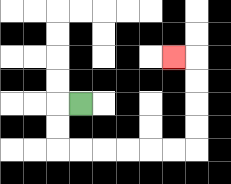{'start': '[3, 4]', 'end': '[7, 2]', 'path_directions': 'L,D,D,R,R,R,R,R,R,U,U,U,U,L', 'path_coordinates': '[[3, 4], [2, 4], [2, 5], [2, 6], [3, 6], [4, 6], [5, 6], [6, 6], [7, 6], [8, 6], [8, 5], [8, 4], [8, 3], [8, 2], [7, 2]]'}